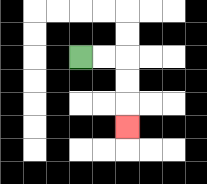{'start': '[3, 2]', 'end': '[5, 5]', 'path_directions': 'R,R,D,D,D', 'path_coordinates': '[[3, 2], [4, 2], [5, 2], [5, 3], [5, 4], [5, 5]]'}